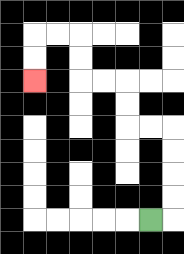{'start': '[6, 9]', 'end': '[1, 3]', 'path_directions': 'R,U,U,U,U,L,L,U,U,L,L,U,U,L,L,D,D', 'path_coordinates': '[[6, 9], [7, 9], [7, 8], [7, 7], [7, 6], [7, 5], [6, 5], [5, 5], [5, 4], [5, 3], [4, 3], [3, 3], [3, 2], [3, 1], [2, 1], [1, 1], [1, 2], [1, 3]]'}